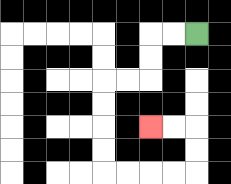{'start': '[8, 1]', 'end': '[6, 5]', 'path_directions': 'L,L,D,D,L,L,D,D,D,D,R,R,R,R,U,U,L,L', 'path_coordinates': '[[8, 1], [7, 1], [6, 1], [6, 2], [6, 3], [5, 3], [4, 3], [4, 4], [4, 5], [4, 6], [4, 7], [5, 7], [6, 7], [7, 7], [8, 7], [8, 6], [8, 5], [7, 5], [6, 5]]'}